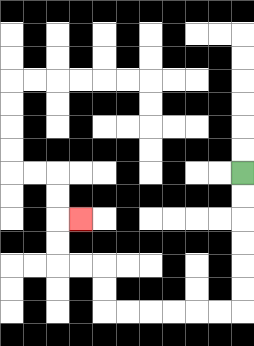{'start': '[10, 7]', 'end': '[3, 9]', 'path_directions': 'D,D,D,D,D,D,L,L,L,L,L,L,U,U,L,L,U,U,R', 'path_coordinates': '[[10, 7], [10, 8], [10, 9], [10, 10], [10, 11], [10, 12], [10, 13], [9, 13], [8, 13], [7, 13], [6, 13], [5, 13], [4, 13], [4, 12], [4, 11], [3, 11], [2, 11], [2, 10], [2, 9], [3, 9]]'}